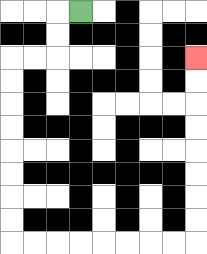{'start': '[3, 0]', 'end': '[8, 2]', 'path_directions': 'L,D,D,L,L,D,D,D,D,D,D,D,D,R,R,R,R,R,R,R,R,U,U,U,U,U,U,U,U', 'path_coordinates': '[[3, 0], [2, 0], [2, 1], [2, 2], [1, 2], [0, 2], [0, 3], [0, 4], [0, 5], [0, 6], [0, 7], [0, 8], [0, 9], [0, 10], [1, 10], [2, 10], [3, 10], [4, 10], [5, 10], [6, 10], [7, 10], [8, 10], [8, 9], [8, 8], [8, 7], [8, 6], [8, 5], [8, 4], [8, 3], [8, 2]]'}